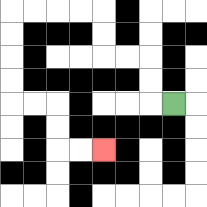{'start': '[7, 4]', 'end': '[4, 6]', 'path_directions': 'L,U,U,L,L,U,U,L,L,L,L,D,D,D,D,R,R,D,D,R,R', 'path_coordinates': '[[7, 4], [6, 4], [6, 3], [6, 2], [5, 2], [4, 2], [4, 1], [4, 0], [3, 0], [2, 0], [1, 0], [0, 0], [0, 1], [0, 2], [0, 3], [0, 4], [1, 4], [2, 4], [2, 5], [2, 6], [3, 6], [4, 6]]'}